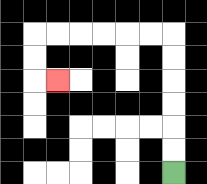{'start': '[7, 7]', 'end': '[2, 3]', 'path_directions': 'U,U,U,U,U,U,L,L,L,L,L,L,D,D,R', 'path_coordinates': '[[7, 7], [7, 6], [7, 5], [7, 4], [7, 3], [7, 2], [7, 1], [6, 1], [5, 1], [4, 1], [3, 1], [2, 1], [1, 1], [1, 2], [1, 3], [2, 3]]'}